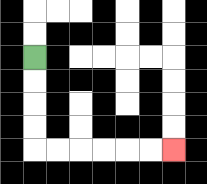{'start': '[1, 2]', 'end': '[7, 6]', 'path_directions': 'D,D,D,D,R,R,R,R,R,R', 'path_coordinates': '[[1, 2], [1, 3], [1, 4], [1, 5], [1, 6], [2, 6], [3, 6], [4, 6], [5, 6], [6, 6], [7, 6]]'}